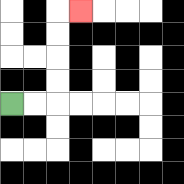{'start': '[0, 4]', 'end': '[3, 0]', 'path_directions': 'R,R,U,U,U,U,R', 'path_coordinates': '[[0, 4], [1, 4], [2, 4], [2, 3], [2, 2], [2, 1], [2, 0], [3, 0]]'}